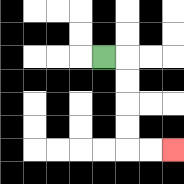{'start': '[4, 2]', 'end': '[7, 6]', 'path_directions': 'R,D,D,D,D,R,R', 'path_coordinates': '[[4, 2], [5, 2], [5, 3], [5, 4], [5, 5], [5, 6], [6, 6], [7, 6]]'}